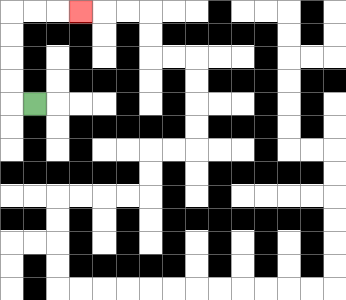{'start': '[1, 4]', 'end': '[3, 0]', 'path_directions': 'L,U,U,U,U,R,R,R', 'path_coordinates': '[[1, 4], [0, 4], [0, 3], [0, 2], [0, 1], [0, 0], [1, 0], [2, 0], [3, 0]]'}